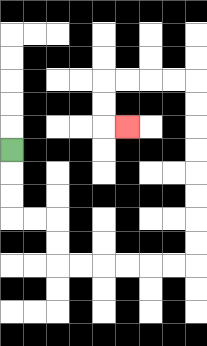{'start': '[0, 6]', 'end': '[5, 5]', 'path_directions': 'D,D,D,R,R,D,D,R,R,R,R,R,R,U,U,U,U,U,U,U,U,L,L,L,L,D,D,R', 'path_coordinates': '[[0, 6], [0, 7], [0, 8], [0, 9], [1, 9], [2, 9], [2, 10], [2, 11], [3, 11], [4, 11], [5, 11], [6, 11], [7, 11], [8, 11], [8, 10], [8, 9], [8, 8], [8, 7], [8, 6], [8, 5], [8, 4], [8, 3], [7, 3], [6, 3], [5, 3], [4, 3], [4, 4], [4, 5], [5, 5]]'}